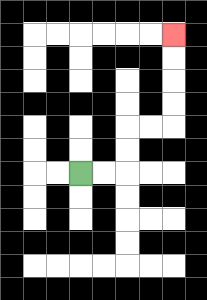{'start': '[3, 7]', 'end': '[7, 1]', 'path_directions': 'R,R,U,U,R,R,U,U,U,U', 'path_coordinates': '[[3, 7], [4, 7], [5, 7], [5, 6], [5, 5], [6, 5], [7, 5], [7, 4], [7, 3], [7, 2], [7, 1]]'}